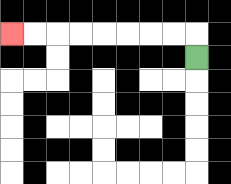{'start': '[8, 2]', 'end': '[0, 1]', 'path_directions': 'U,L,L,L,L,L,L,L,L', 'path_coordinates': '[[8, 2], [8, 1], [7, 1], [6, 1], [5, 1], [4, 1], [3, 1], [2, 1], [1, 1], [0, 1]]'}